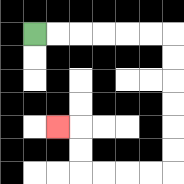{'start': '[1, 1]', 'end': '[2, 5]', 'path_directions': 'R,R,R,R,R,R,D,D,D,D,D,D,L,L,L,L,U,U,L', 'path_coordinates': '[[1, 1], [2, 1], [3, 1], [4, 1], [5, 1], [6, 1], [7, 1], [7, 2], [7, 3], [7, 4], [7, 5], [7, 6], [7, 7], [6, 7], [5, 7], [4, 7], [3, 7], [3, 6], [3, 5], [2, 5]]'}